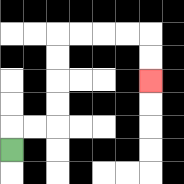{'start': '[0, 6]', 'end': '[6, 3]', 'path_directions': 'U,R,R,U,U,U,U,R,R,R,R,D,D', 'path_coordinates': '[[0, 6], [0, 5], [1, 5], [2, 5], [2, 4], [2, 3], [2, 2], [2, 1], [3, 1], [4, 1], [5, 1], [6, 1], [6, 2], [6, 3]]'}